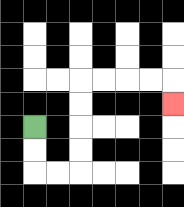{'start': '[1, 5]', 'end': '[7, 4]', 'path_directions': 'D,D,R,R,U,U,U,U,R,R,R,R,D', 'path_coordinates': '[[1, 5], [1, 6], [1, 7], [2, 7], [3, 7], [3, 6], [3, 5], [3, 4], [3, 3], [4, 3], [5, 3], [6, 3], [7, 3], [7, 4]]'}